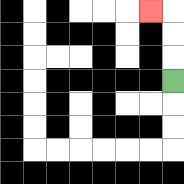{'start': '[7, 3]', 'end': '[6, 0]', 'path_directions': 'U,U,U,L', 'path_coordinates': '[[7, 3], [7, 2], [7, 1], [7, 0], [6, 0]]'}